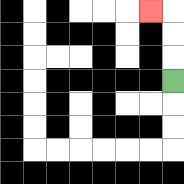{'start': '[7, 3]', 'end': '[6, 0]', 'path_directions': 'U,U,U,L', 'path_coordinates': '[[7, 3], [7, 2], [7, 1], [7, 0], [6, 0]]'}